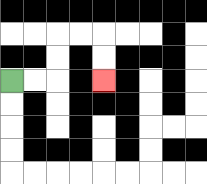{'start': '[0, 3]', 'end': '[4, 3]', 'path_directions': 'R,R,U,U,R,R,D,D', 'path_coordinates': '[[0, 3], [1, 3], [2, 3], [2, 2], [2, 1], [3, 1], [4, 1], [4, 2], [4, 3]]'}